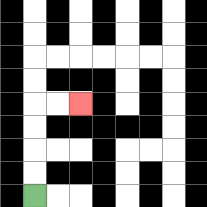{'start': '[1, 8]', 'end': '[3, 4]', 'path_directions': 'U,U,U,U,R,R', 'path_coordinates': '[[1, 8], [1, 7], [1, 6], [1, 5], [1, 4], [2, 4], [3, 4]]'}